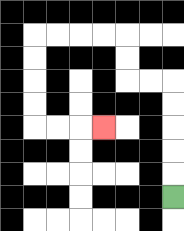{'start': '[7, 8]', 'end': '[4, 5]', 'path_directions': 'U,U,U,U,U,L,L,U,U,L,L,L,L,D,D,D,D,R,R,R', 'path_coordinates': '[[7, 8], [7, 7], [7, 6], [7, 5], [7, 4], [7, 3], [6, 3], [5, 3], [5, 2], [5, 1], [4, 1], [3, 1], [2, 1], [1, 1], [1, 2], [1, 3], [1, 4], [1, 5], [2, 5], [3, 5], [4, 5]]'}